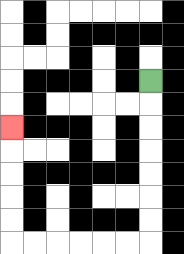{'start': '[6, 3]', 'end': '[0, 5]', 'path_directions': 'D,D,D,D,D,D,D,L,L,L,L,L,L,U,U,U,U,U', 'path_coordinates': '[[6, 3], [6, 4], [6, 5], [6, 6], [6, 7], [6, 8], [6, 9], [6, 10], [5, 10], [4, 10], [3, 10], [2, 10], [1, 10], [0, 10], [0, 9], [0, 8], [0, 7], [0, 6], [0, 5]]'}